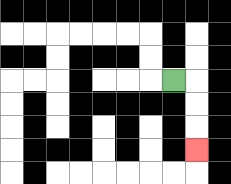{'start': '[7, 3]', 'end': '[8, 6]', 'path_directions': 'R,D,D,D', 'path_coordinates': '[[7, 3], [8, 3], [8, 4], [8, 5], [8, 6]]'}